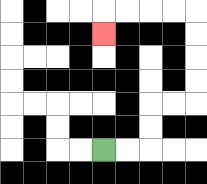{'start': '[4, 6]', 'end': '[4, 1]', 'path_directions': 'R,R,U,U,R,R,U,U,U,U,L,L,L,L,D', 'path_coordinates': '[[4, 6], [5, 6], [6, 6], [6, 5], [6, 4], [7, 4], [8, 4], [8, 3], [8, 2], [8, 1], [8, 0], [7, 0], [6, 0], [5, 0], [4, 0], [4, 1]]'}